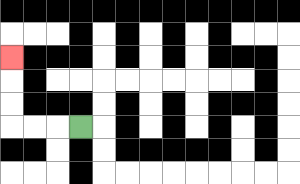{'start': '[3, 5]', 'end': '[0, 2]', 'path_directions': 'L,L,L,U,U,U', 'path_coordinates': '[[3, 5], [2, 5], [1, 5], [0, 5], [0, 4], [0, 3], [0, 2]]'}